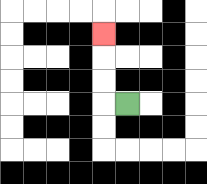{'start': '[5, 4]', 'end': '[4, 1]', 'path_directions': 'L,U,U,U', 'path_coordinates': '[[5, 4], [4, 4], [4, 3], [4, 2], [4, 1]]'}